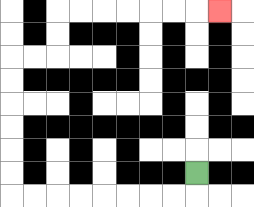{'start': '[8, 7]', 'end': '[9, 0]', 'path_directions': 'D,L,L,L,L,L,L,L,L,U,U,U,U,U,U,R,R,U,U,R,R,R,R,R,R,R', 'path_coordinates': '[[8, 7], [8, 8], [7, 8], [6, 8], [5, 8], [4, 8], [3, 8], [2, 8], [1, 8], [0, 8], [0, 7], [0, 6], [0, 5], [0, 4], [0, 3], [0, 2], [1, 2], [2, 2], [2, 1], [2, 0], [3, 0], [4, 0], [5, 0], [6, 0], [7, 0], [8, 0], [9, 0]]'}